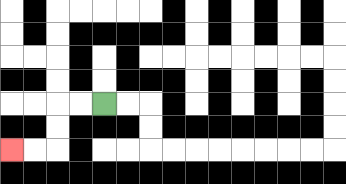{'start': '[4, 4]', 'end': '[0, 6]', 'path_directions': 'L,L,D,D,L,L', 'path_coordinates': '[[4, 4], [3, 4], [2, 4], [2, 5], [2, 6], [1, 6], [0, 6]]'}